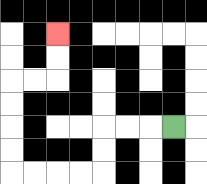{'start': '[7, 5]', 'end': '[2, 1]', 'path_directions': 'L,L,L,D,D,L,L,L,L,U,U,U,U,R,R,U,U', 'path_coordinates': '[[7, 5], [6, 5], [5, 5], [4, 5], [4, 6], [4, 7], [3, 7], [2, 7], [1, 7], [0, 7], [0, 6], [0, 5], [0, 4], [0, 3], [1, 3], [2, 3], [2, 2], [2, 1]]'}